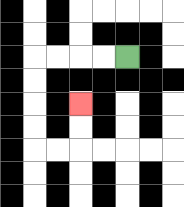{'start': '[5, 2]', 'end': '[3, 4]', 'path_directions': 'L,L,L,L,D,D,D,D,R,R,U,U', 'path_coordinates': '[[5, 2], [4, 2], [3, 2], [2, 2], [1, 2], [1, 3], [1, 4], [1, 5], [1, 6], [2, 6], [3, 6], [3, 5], [3, 4]]'}